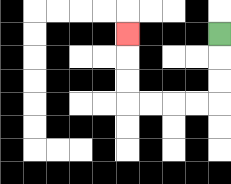{'start': '[9, 1]', 'end': '[5, 1]', 'path_directions': 'D,D,D,L,L,L,L,U,U,U', 'path_coordinates': '[[9, 1], [9, 2], [9, 3], [9, 4], [8, 4], [7, 4], [6, 4], [5, 4], [5, 3], [5, 2], [5, 1]]'}